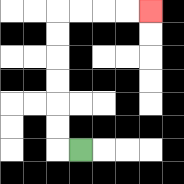{'start': '[3, 6]', 'end': '[6, 0]', 'path_directions': 'L,U,U,U,U,U,U,R,R,R,R', 'path_coordinates': '[[3, 6], [2, 6], [2, 5], [2, 4], [2, 3], [2, 2], [2, 1], [2, 0], [3, 0], [4, 0], [5, 0], [6, 0]]'}